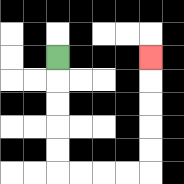{'start': '[2, 2]', 'end': '[6, 2]', 'path_directions': 'D,D,D,D,D,R,R,R,R,U,U,U,U,U', 'path_coordinates': '[[2, 2], [2, 3], [2, 4], [2, 5], [2, 6], [2, 7], [3, 7], [4, 7], [5, 7], [6, 7], [6, 6], [6, 5], [6, 4], [6, 3], [6, 2]]'}